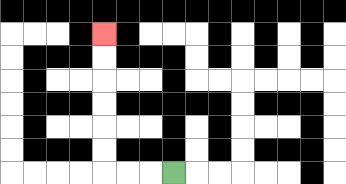{'start': '[7, 7]', 'end': '[4, 1]', 'path_directions': 'L,L,L,U,U,U,U,U,U', 'path_coordinates': '[[7, 7], [6, 7], [5, 7], [4, 7], [4, 6], [4, 5], [4, 4], [4, 3], [4, 2], [4, 1]]'}